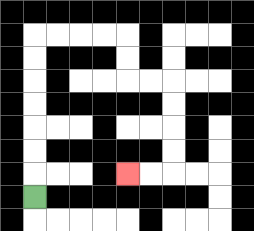{'start': '[1, 8]', 'end': '[5, 7]', 'path_directions': 'U,U,U,U,U,U,U,R,R,R,R,D,D,R,R,D,D,D,D,L,L', 'path_coordinates': '[[1, 8], [1, 7], [1, 6], [1, 5], [1, 4], [1, 3], [1, 2], [1, 1], [2, 1], [3, 1], [4, 1], [5, 1], [5, 2], [5, 3], [6, 3], [7, 3], [7, 4], [7, 5], [7, 6], [7, 7], [6, 7], [5, 7]]'}